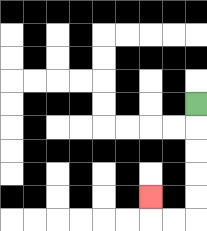{'start': '[8, 4]', 'end': '[6, 8]', 'path_directions': 'D,D,D,D,D,L,L,U', 'path_coordinates': '[[8, 4], [8, 5], [8, 6], [8, 7], [8, 8], [8, 9], [7, 9], [6, 9], [6, 8]]'}